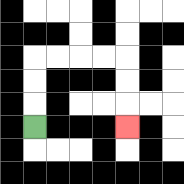{'start': '[1, 5]', 'end': '[5, 5]', 'path_directions': 'U,U,U,R,R,R,R,D,D,D', 'path_coordinates': '[[1, 5], [1, 4], [1, 3], [1, 2], [2, 2], [3, 2], [4, 2], [5, 2], [5, 3], [5, 4], [5, 5]]'}